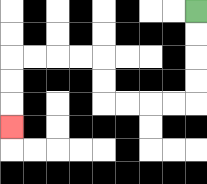{'start': '[8, 0]', 'end': '[0, 5]', 'path_directions': 'D,D,D,D,L,L,L,L,U,U,L,L,L,L,D,D,D', 'path_coordinates': '[[8, 0], [8, 1], [8, 2], [8, 3], [8, 4], [7, 4], [6, 4], [5, 4], [4, 4], [4, 3], [4, 2], [3, 2], [2, 2], [1, 2], [0, 2], [0, 3], [0, 4], [0, 5]]'}